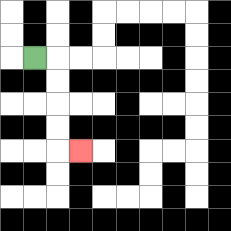{'start': '[1, 2]', 'end': '[3, 6]', 'path_directions': 'R,D,D,D,D,R', 'path_coordinates': '[[1, 2], [2, 2], [2, 3], [2, 4], [2, 5], [2, 6], [3, 6]]'}